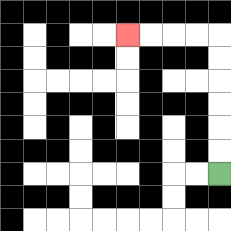{'start': '[9, 7]', 'end': '[5, 1]', 'path_directions': 'U,U,U,U,U,U,L,L,L,L', 'path_coordinates': '[[9, 7], [9, 6], [9, 5], [9, 4], [9, 3], [9, 2], [9, 1], [8, 1], [7, 1], [6, 1], [5, 1]]'}